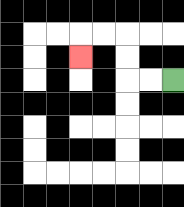{'start': '[7, 3]', 'end': '[3, 2]', 'path_directions': 'L,L,U,U,L,L,D', 'path_coordinates': '[[7, 3], [6, 3], [5, 3], [5, 2], [5, 1], [4, 1], [3, 1], [3, 2]]'}